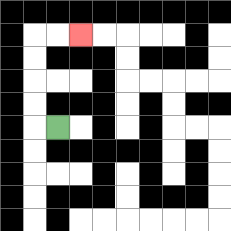{'start': '[2, 5]', 'end': '[3, 1]', 'path_directions': 'L,U,U,U,U,R,R', 'path_coordinates': '[[2, 5], [1, 5], [1, 4], [1, 3], [1, 2], [1, 1], [2, 1], [3, 1]]'}